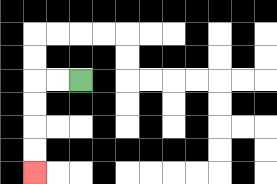{'start': '[3, 3]', 'end': '[1, 7]', 'path_directions': 'L,L,D,D,D,D', 'path_coordinates': '[[3, 3], [2, 3], [1, 3], [1, 4], [1, 5], [1, 6], [1, 7]]'}